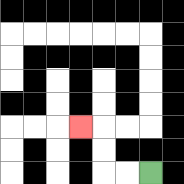{'start': '[6, 7]', 'end': '[3, 5]', 'path_directions': 'L,L,U,U,L', 'path_coordinates': '[[6, 7], [5, 7], [4, 7], [4, 6], [4, 5], [3, 5]]'}